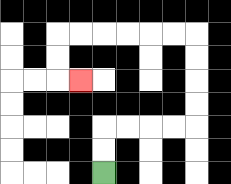{'start': '[4, 7]', 'end': '[3, 3]', 'path_directions': 'U,U,R,R,R,R,U,U,U,U,L,L,L,L,L,L,D,D,R', 'path_coordinates': '[[4, 7], [4, 6], [4, 5], [5, 5], [6, 5], [7, 5], [8, 5], [8, 4], [8, 3], [8, 2], [8, 1], [7, 1], [6, 1], [5, 1], [4, 1], [3, 1], [2, 1], [2, 2], [2, 3], [3, 3]]'}